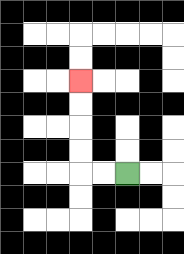{'start': '[5, 7]', 'end': '[3, 3]', 'path_directions': 'L,L,U,U,U,U', 'path_coordinates': '[[5, 7], [4, 7], [3, 7], [3, 6], [3, 5], [3, 4], [3, 3]]'}